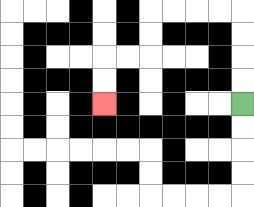{'start': '[10, 4]', 'end': '[4, 4]', 'path_directions': 'U,U,U,U,L,L,L,L,D,D,L,L,D,D', 'path_coordinates': '[[10, 4], [10, 3], [10, 2], [10, 1], [10, 0], [9, 0], [8, 0], [7, 0], [6, 0], [6, 1], [6, 2], [5, 2], [4, 2], [4, 3], [4, 4]]'}